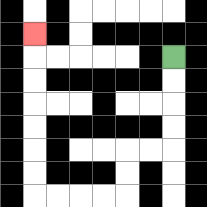{'start': '[7, 2]', 'end': '[1, 1]', 'path_directions': 'D,D,D,D,L,L,D,D,L,L,L,L,U,U,U,U,U,U,U', 'path_coordinates': '[[7, 2], [7, 3], [7, 4], [7, 5], [7, 6], [6, 6], [5, 6], [5, 7], [5, 8], [4, 8], [3, 8], [2, 8], [1, 8], [1, 7], [1, 6], [1, 5], [1, 4], [1, 3], [1, 2], [1, 1]]'}